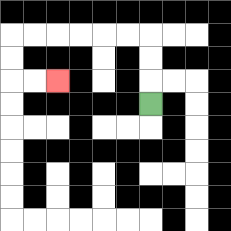{'start': '[6, 4]', 'end': '[2, 3]', 'path_directions': 'U,U,U,L,L,L,L,L,L,D,D,R,R', 'path_coordinates': '[[6, 4], [6, 3], [6, 2], [6, 1], [5, 1], [4, 1], [3, 1], [2, 1], [1, 1], [0, 1], [0, 2], [0, 3], [1, 3], [2, 3]]'}